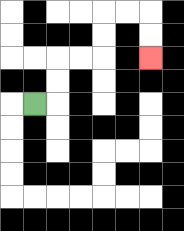{'start': '[1, 4]', 'end': '[6, 2]', 'path_directions': 'R,U,U,R,R,U,U,R,R,D,D', 'path_coordinates': '[[1, 4], [2, 4], [2, 3], [2, 2], [3, 2], [4, 2], [4, 1], [4, 0], [5, 0], [6, 0], [6, 1], [6, 2]]'}